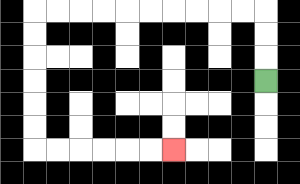{'start': '[11, 3]', 'end': '[7, 6]', 'path_directions': 'U,U,U,L,L,L,L,L,L,L,L,L,L,D,D,D,D,D,D,R,R,R,R,R,R', 'path_coordinates': '[[11, 3], [11, 2], [11, 1], [11, 0], [10, 0], [9, 0], [8, 0], [7, 0], [6, 0], [5, 0], [4, 0], [3, 0], [2, 0], [1, 0], [1, 1], [1, 2], [1, 3], [1, 4], [1, 5], [1, 6], [2, 6], [3, 6], [4, 6], [5, 6], [6, 6], [7, 6]]'}